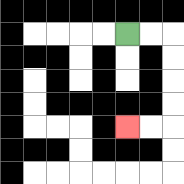{'start': '[5, 1]', 'end': '[5, 5]', 'path_directions': 'R,R,D,D,D,D,L,L', 'path_coordinates': '[[5, 1], [6, 1], [7, 1], [7, 2], [7, 3], [7, 4], [7, 5], [6, 5], [5, 5]]'}